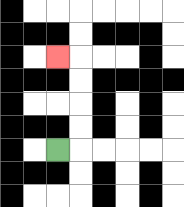{'start': '[2, 6]', 'end': '[2, 2]', 'path_directions': 'R,U,U,U,U,L', 'path_coordinates': '[[2, 6], [3, 6], [3, 5], [3, 4], [3, 3], [3, 2], [2, 2]]'}